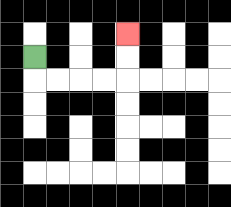{'start': '[1, 2]', 'end': '[5, 1]', 'path_directions': 'D,R,R,R,R,U,U', 'path_coordinates': '[[1, 2], [1, 3], [2, 3], [3, 3], [4, 3], [5, 3], [5, 2], [5, 1]]'}